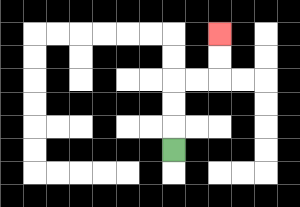{'start': '[7, 6]', 'end': '[9, 1]', 'path_directions': 'U,U,U,R,R,U,U', 'path_coordinates': '[[7, 6], [7, 5], [7, 4], [7, 3], [8, 3], [9, 3], [9, 2], [9, 1]]'}